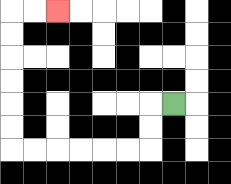{'start': '[7, 4]', 'end': '[2, 0]', 'path_directions': 'L,D,D,L,L,L,L,L,L,U,U,U,U,U,U,R,R', 'path_coordinates': '[[7, 4], [6, 4], [6, 5], [6, 6], [5, 6], [4, 6], [3, 6], [2, 6], [1, 6], [0, 6], [0, 5], [0, 4], [0, 3], [0, 2], [0, 1], [0, 0], [1, 0], [2, 0]]'}